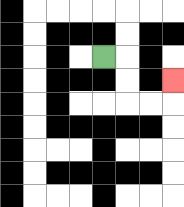{'start': '[4, 2]', 'end': '[7, 3]', 'path_directions': 'R,D,D,R,R,U', 'path_coordinates': '[[4, 2], [5, 2], [5, 3], [5, 4], [6, 4], [7, 4], [7, 3]]'}